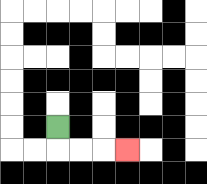{'start': '[2, 5]', 'end': '[5, 6]', 'path_directions': 'D,R,R,R', 'path_coordinates': '[[2, 5], [2, 6], [3, 6], [4, 6], [5, 6]]'}